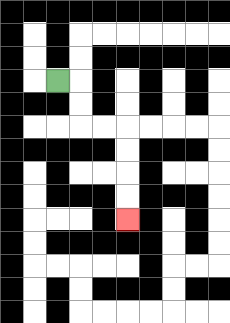{'start': '[2, 3]', 'end': '[5, 9]', 'path_directions': 'R,D,D,R,R,D,D,D,D', 'path_coordinates': '[[2, 3], [3, 3], [3, 4], [3, 5], [4, 5], [5, 5], [5, 6], [5, 7], [5, 8], [5, 9]]'}